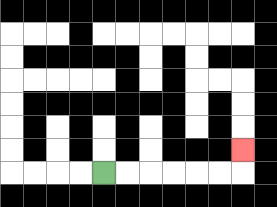{'start': '[4, 7]', 'end': '[10, 6]', 'path_directions': 'R,R,R,R,R,R,U', 'path_coordinates': '[[4, 7], [5, 7], [6, 7], [7, 7], [8, 7], [9, 7], [10, 7], [10, 6]]'}